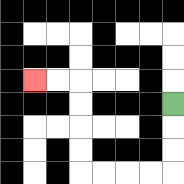{'start': '[7, 4]', 'end': '[1, 3]', 'path_directions': 'D,D,D,L,L,L,L,U,U,U,U,L,L', 'path_coordinates': '[[7, 4], [7, 5], [7, 6], [7, 7], [6, 7], [5, 7], [4, 7], [3, 7], [3, 6], [3, 5], [3, 4], [3, 3], [2, 3], [1, 3]]'}